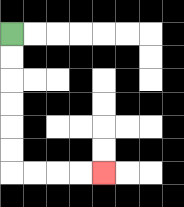{'start': '[0, 1]', 'end': '[4, 7]', 'path_directions': 'D,D,D,D,D,D,R,R,R,R', 'path_coordinates': '[[0, 1], [0, 2], [0, 3], [0, 4], [0, 5], [0, 6], [0, 7], [1, 7], [2, 7], [3, 7], [4, 7]]'}